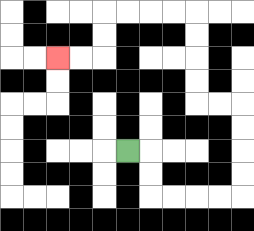{'start': '[5, 6]', 'end': '[2, 2]', 'path_directions': 'R,D,D,R,R,R,R,U,U,U,U,L,L,U,U,U,U,L,L,L,L,D,D,L,L', 'path_coordinates': '[[5, 6], [6, 6], [6, 7], [6, 8], [7, 8], [8, 8], [9, 8], [10, 8], [10, 7], [10, 6], [10, 5], [10, 4], [9, 4], [8, 4], [8, 3], [8, 2], [8, 1], [8, 0], [7, 0], [6, 0], [5, 0], [4, 0], [4, 1], [4, 2], [3, 2], [2, 2]]'}